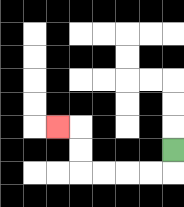{'start': '[7, 6]', 'end': '[2, 5]', 'path_directions': 'D,L,L,L,L,U,U,L', 'path_coordinates': '[[7, 6], [7, 7], [6, 7], [5, 7], [4, 7], [3, 7], [3, 6], [3, 5], [2, 5]]'}